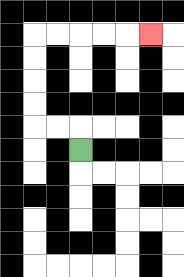{'start': '[3, 6]', 'end': '[6, 1]', 'path_directions': 'U,L,L,U,U,U,U,R,R,R,R,R', 'path_coordinates': '[[3, 6], [3, 5], [2, 5], [1, 5], [1, 4], [1, 3], [1, 2], [1, 1], [2, 1], [3, 1], [4, 1], [5, 1], [6, 1]]'}